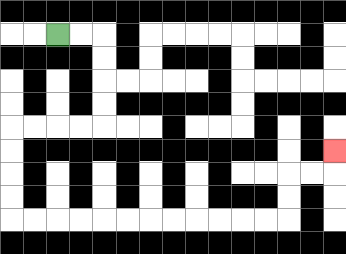{'start': '[2, 1]', 'end': '[14, 6]', 'path_directions': 'R,R,D,D,D,D,L,L,L,L,D,D,D,D,R,R,R,R,R,R,R,R,R,R,R,R,U,U,R,R,U', 'path_coordinates': '[[2, 1], [3, 1], [4, 1], [4, 2], [4, 3], [4, 4], [4, 5], [3, 5], [2, 5], [1, 5], [0, 5], [0, 6], [0, 7], [0, 8], [0, 9], [1, 9], [2, 9], [3, 9], [4, 9], [5, 9], [6, 9], [7, 9], [8, 9], [9, 9], [10, 9], [11, 9], [12, 9], [12, 8], [12, 7], [13, 7], [14, 7], [14, 6]]'}